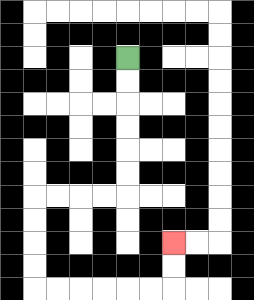{'start': '[5, 2]', 'end': '[7, 10]', 'path_directions': 'D,D,D,D,D,D,L,L,L,L,D,D,D,D,R,R,R,R,R,R,U,U', 'path_coordinates': '[[5, 2], [5, 3], [5, 4], [5, 5], [5, 6], [5, 7], [5, 8], [4, 8], [3, 8], [2, 8], [1, 8], [1, 9], [1, 10], [1, 11], [1, 12], [2, 12], [3, 12], [4, 12], [5, 12], [6, 12], [7, 12], [7, 11], [7, 10]]'}